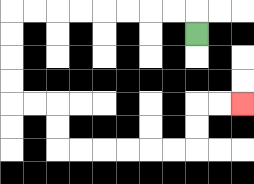{'start': '[8, 1]', 'end': '[10, 4]', 'path_directions': 'U,L,L,L,L,L,L,L,L,D,D,D,D,R,R,D,D,R,R,R,R,R,R,U,U,R,R', 'path_coordinates': '[[8, 1], [8, 0], [7, 0], [6, 0], [5, 0], [4, 0], [3, 0], [2, 0], [1, 0], [0, 0], [0, 1], [0, 2], [0, 3], [0, 4], [1, 4], [2, 4], [2, 5], [2, 6], [3, 6], [4, 6], [5, 6], [6, 6], [7, 6], [8, 6], [8, 5], [8, 4], [9, 4], [10, 4]]'}